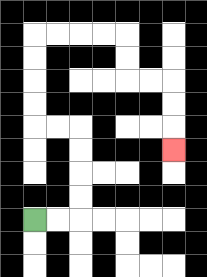{'start': '[1, 9]', 'end': '[7, 6]', 'path_directions': 'R,R,U,U,U,U,L,L,U,U,U,U,R,R,R,R,D,D,R,R,D,D,D', 'path_coordinates': '[[1, 9], [2, 9], [3, 9], [3, 8], [3, 7], [3, 6], [3, 5], [2, 5], [1, 5], [1, 4], [1, 3], [1, 2], [1, 1], [2, 1], [3, 1], [4, 1], [5, 1], [5, 2], [5, 3], [6, 3], [7, 3], [7, 4], [7, 5], [7, 6]]'}